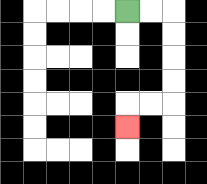{'start': '[5, 0]', 'end': '[5, 5]', 'path_directions': 'R,R,D,D,D,D,L,L,D', 'path_coordinates': '[[5, 0], [6, 0], [7, 0], [7, 1], [7, 2], [7, 3], [7, 4], [6, 4], [5, 4], [5, 5]]'}